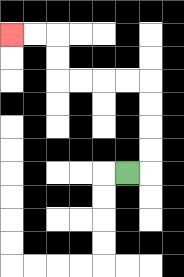{'start': '[5, 7]', 'end': '[0, 1]', 'path_directions': 'R,U,U,U,U,L,L,L,L,U,U,L,L', 'path_coordinates': '[[5, 7], [6, 7], [6, 6], [6, 5], [6, 4], [6, 3], [5, 3], [4, 3], [3, 3], [2, 3], [2, 2], [2, 1], [1, 1], [0, 1]]'}